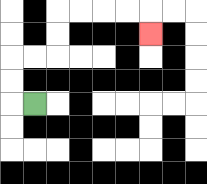{'start': '[1, 4]', 'end': '[6, 1]', 'path_directions': 'L,U,U,R,R,U,U,R,R,R,R,D', 'path_coordinates': '[[1, 4], [0, 4], [0, 3], [0, 2], [1, 2], [2, 2], [2, 1], [2, 0], [3, 0], [4, 0], [5, 0], [6, 0], [6, 1]]'}